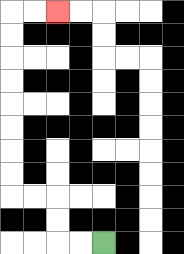{'start': '[4, 10]', 'end': '[2, 0]', 'path_directions': 'L,L,U,U,L,L,U,U,U,U,U,U,U,U,R,R', 'path_coordinates': '[[4, 10], [3, 10], [2, 10], [2, 9], [2, 8], [1, 8], [0, 8], [0, 7], [0, 6], [0, 5], [0, 4], [0, 3], [0, 2], [0, 1], [0, 0], [1, 0], [2, 0]]'}